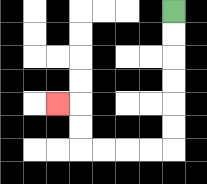{'start': '[7, 0]', 'end': '[2, 4]', 'path_directions': 'D,D,D,D,D,D,L,L,L,L,U,U,L', 'path_coordinates': '[[7, 0], [7, 1], [7, 2], [7, 3], [7, 4], [7, 5], [7, 6], [6, 6], [5, 6], [4, 6], [3, 6], [3, 5], [3, 4], [2, 4]]'}